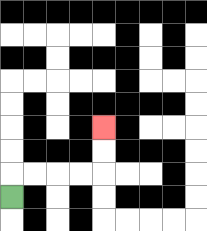{'start': '[0, 8]', 'end': '[4, 5]', 'path_directions': 'U,R,R,R,R,U,U', 'path_coordinates': '[[0, 8], [0, 7], [1, 7], [2, 7], [3, 7], [4, 7], [4, 6], [4, 5]]'}